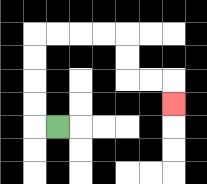{'start': '[2, 5]', 'end': '[7, 4]', 'path_directions': 'L,U,U,U,U,R,R,R,R,D,D,R,R,D', 'path_coordinates': '[[2, 5], [1, 5], [1, 4], [1, 3], [1, 2], [1, 1], [2, 1], [3, 1], [4, 1], [5, 1], [5, 2], [5, 3], [6, 3], [7, 3], [7, 4]]'}